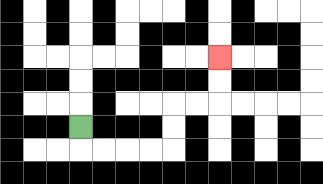{'start': '[3, 5]', 'end': '[9, 2]', 'path_directions': 'D,R,R,R,R,U,U,R,R,U,U', 'path_coordinates': '[[3, 5], [3, 6], [4, 6], [5, 6], [6, 6], [7, 6], [7, 5], [7, 4], [8, 4], [9, 4], [9, 3], [9, 2]]'}